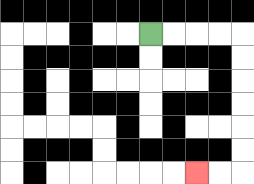{'start': '[6, 1]', 'end': '[8, 7]', 'path_directions': 'R,R,R,R,D,D,D,D,D,D,L,L', 'path_coordinates': '[[6, 1], [7, 1], [8, 1], [9, 1], [10, 1], [10, 2], [10, 3], [10, 4], [10, 5], [10, 6], [10, 7], [9, 7], [8, 7]]'}